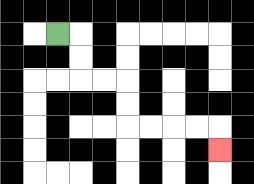{'start': '[2, 1]', 'end': '[9, 6]', 'path_directions': 'R,D,D,R,R,D,D,R,R,R,R,D', 'path_coordinates': '[[2, 1], [3, 1], [3, 2], [3, 3], [4, 3], [5, 3], [5, 4], [5, 5], [6, 5], [7, 5], [8, 5], [9, 5], [9, 6]]'}